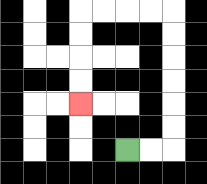{'start': '[5, 6]', 'end': '[3, 4]', 'path_directions': 'R,R,U,U,U,U,U,U,L,L,L,L,D,D,D,D', 'path_coordinates': '[[5, 6], [6, 6], [7, 6], [7, 5], [7, 4], [7, 3], [7, 2], [7, 1], [7, 0], [6, 0], [5, 0], [4, 0], [3, 0], [3, 1], [3, 2], [3, 3], [3, 4]]'}